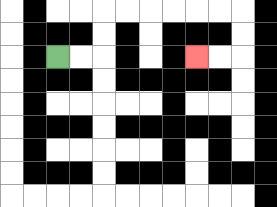{'start': '[2, 2]', 'end': '[8, 2]', 'path_directions': 'R,R,U,U,R,R,R,R,R,R,D,D,L,L', 'path_coordinates': '[[2, 2], [3, 2], [4, 2], [4, 1], [4, 0], [5, 0], [6, 0], [7, 0], [8, 0], [9, 0], [10, 0], [10, 1], [10, 2], [9, 2], [8, 2]]'}